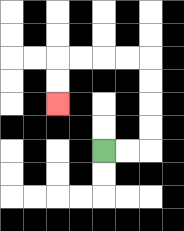{'start': '[4, 6]', 'end': '[2, 4]', 'path_directions': 'R,R,U,U,U,U,L,L,L,L,D,D', 'path_coordinates': '[[4, 6], [5, 6], [6, 6], [6, 5], [6, 4], [6, 3], [6, 2], [5, 2], [4, 2], [3, 2], [2, 2], [2, 3], [2, 4]]'}